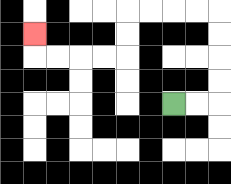{'start': '[7, 4]', 'end': '[1, 1]', 'path_directions': 'R,R,U,U,U,U,L,L,L,L,D,D,L,L,L,L,U', 'path_coordinates': '[[7, 4], [8, 4], [9, 4], [9, 3], [9, 2], [9, 1], [9, 0], [8, 0], [7, 0], [6, 0], [5, 0], [5, 1], [5, 2], [4, 2], [3, 2], [2, 2], [1, 2], [1, 1]]'}